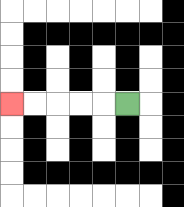{'start': '[5, 4]', 'end': '[0, 4]', 'path_directions': 'L,L,L,L,L', 'path_coordinates': '[[5, 4], [4, 4], [3, 4], [2, 4], [1, 4], [0, 4]]'}